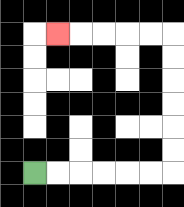{'start': '[1, 7]', 'end': '[2, 1]', 'path_directions': 'R,R,R,R,R,R,U,U,U,U,U,U,L,L,L,L,L', 'path_coordinates': '[[1, 7], [2, 7], [3, 7], [4, 7], [5, 7], [6, 7], [7, 7], [7, 6], [7, 5], [7, 4], [7, 3], [7, 2], [7, 1], [6, 1], [5, 1], [4, 1], [3, 1], [2, 1]]'}